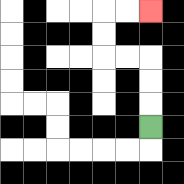{'start': '[6, 5]', 'end': '[6, 0]', 'path_directions': 'U,U,U,L,L,U,U,R,R', 'path_coordinates': '[[6, 5], [6, 4], [6, 3], [6, 2], [5, 2], [4, 2], [4, 1], [4, 0], [5, 0], [6, 0]]'}